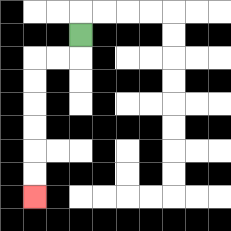{'start': '[3, 1]', 'end': '[1, 8]', 'path_directions': 'D,L,L,D,D,D,D,D,D', 'path_coordinates': '[[3, 1], [3, 2], [2, 2], [1, 2], [1, 3], [1, 4], [1, 5], [1, 6], [1, 7], [1, 8]]'}